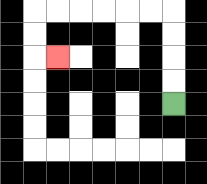{'start': '[7, 4]', 'end': '[2, 2]', 'path_directions': 'U,U,U,U,L,L,L,L,L,L,D,D,R', 'path_coordinates': '[[7, 4], [7, 3], [7, 2], [7, 1], [7, 0], [6, 0], [5, 0], [4, 0], [3, 0], [2, 0], [1, 0], [1, 1], [1, 2], [2, 2]]'}